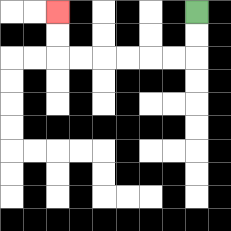{'start': '[8, 0]', 'end': '[2, 0]', 'path_directions': 'D,D,L,L,L,L,L,L,U,U', 'path_coordinates': '[[8, 0], [8, 1], [8, 2], [7, 2], [6, 2], [5, 2], [4, 2], [3, 2], [2, 2], [2, 1], [2, 0]]'}